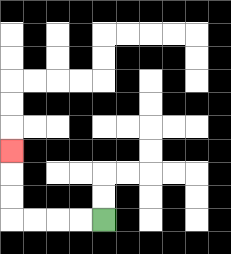{'start': '[4, 9]', 'end': '[0, 6]', 'path_directions': 'L,L,L,L,U,U,U', 'path_coordinates': '[[4, 9], [3, 9], [2, 9], [1, 9], [0, 9], [0, 8], [0, 7], [0, 6]]'}